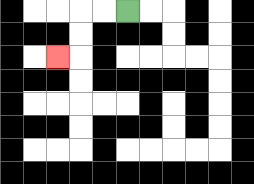{'start': '[5, 0]', 'end': '[2, 2]', 'path_directions': 'L,L,D,D,L', 'path_coordinates': '[[5, 0], [4, 0], [3, 0], [3, 1], [3, 2], [2, 2]]'}